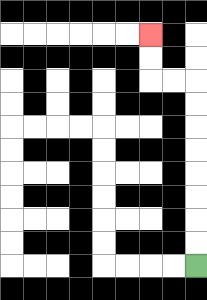{'start': '[8, 11]', 'end': '[6, 1]', 'path_directions': 'U,U,U,U,U,U,U,U,L,L,U,U', 'path_coordinates': '[[8, 11], [8, 10], [8, 9], [8, 8], [8, 7], [8, 6], [8, 5], [8, 4], [8, 3], [7, 3], [6, 3], [6, 2], [6, 1]]'}